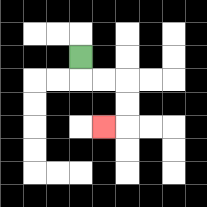{'start': '[3, 2]', 'end': '[4, 5]', 'path_directions': 'D,R,R,D,D,L', 'path_coordinates': '[[3, 2], [3, 3], [4, 3], [5, 3], [5, 4], [5, 5], [4, 5]]'}